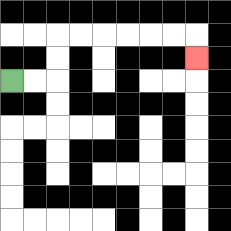{'start': '[0, 3]', 'end': '[8, 2]', 'path_directions': 'R,R,U,U,R,R,R,R,R,R,D', 'path_coordinates': '[[0, 3], [1, 3], [2, 3], [2, 2], [2, 1], [3, 1], [4, 1], [5, 1], [6, 1], [7, 1], [8, 1], [8, 2]]'}